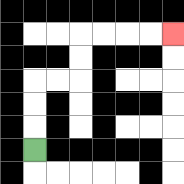{'start': '[1, 6]', 'end': '[7, 1]', 'path_directions': 'U,U,U,R,R,U,U,R,R,R,R', 'path_coordinates': '[[1, 6], [1, 5], [1, 4], [1, 3], [2, 3], [3, 3], [3, 2], [3, 1], [4, 1], [5, 1], [6, 1], [7, 1]]'}